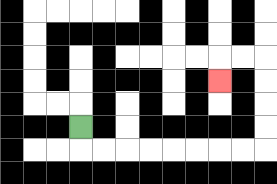{'start': '[3, 5]', 'end': '[9, 3]', 'path_directions': 'D,R,R,R,R,R,R,R,R,U,U,U,U,L,L,D', 'path_coordinates': '[[3, 5], [3, 6], [4, 6], [5, 6], [6, 6], [7, 6], [8, 6], [9, 6], [10, 6], [11, 6], [11, 5], [11, 4], [11, 3], [11, 2], [10, 2], [9, 2], [9, 3]]'}